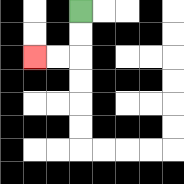{'start': '[3, 0]', 'end': '[1, 2]', 'path_directions': 'D,D,L,L', 'path_coordinates': '[[3, 0], [3, 1], [3, 2], [2, 2], [1, 2]]'}